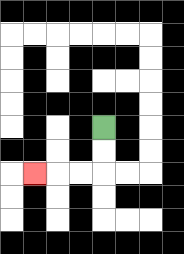{'start': '[4, 5]', 'end': '[1, 7]', 'path_directions': 'D,D,L,L,L', 'path_coordinates': '[[4, 5], [4, 6], [4, 7], [3, 7], [2, 7], [1, 7]]'}